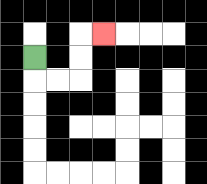{'start': '[1, 2]', 'end': '[4, 1]', 'path_directions': 'D,R,R,U,U,R', 'path_coordinates': '[[1, 2], [1, 3], [2, 3], [3, 3], [3, 2], [3, 1], [4, 1]]'}